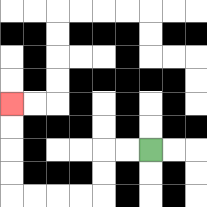{'start': '[6, 6]', 'end': '[0, 4]', 'path_directions': 'L,L,D,D,L,L,L,L,U,U,U,U', 'path_coordinates': '[[6, 6], [5, 6], [4, 6], [4, 7], [4, 8], [3, 8], [2, 8], [1, 8], [0, 8], [0, 7], [0, 6], [0, 5], [0, 4]]'}